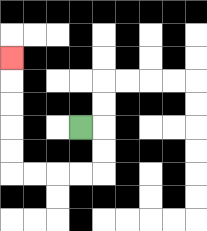{'start': '[3, 5]', 'end': '[0, 2]', 'path_directions': 'R,D,D,L,L,L,L,U,U,U,U,U', 'path_coordinates': '[[3, 5], [4, 5], [4, 6], [4, 7], [3, 7], [2, 7], [1, 7], [0, 7], [0, 6], [0, 5], [0, 4], [0, 3], [0, 2]]'}